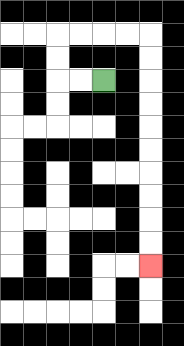{'start': '[4, 3]', 'end': '[6, 11]', 'path_directions': 'L,L,U,U,R,R,R,R,D,D,D,D,D,D,D,D,D,D', 'path_coordinates': '[[4, 3], [3, 3], [2, 3], [2, 2], [2, 1], [3, 1], [4, 1], [5, 1], [6, 1], [6, 2], [6, 3], [6, 4], [6, 5], [6, 6], [6, 7], [6, 8], [6, 9], [6, 10], [6, 11]]'}